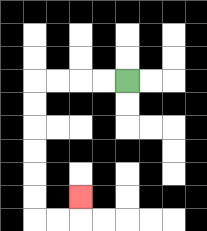{'start': '[5, 3]', 'end': '[3, 8]', 'path_directions': 'L,L,L,L,D,D,D,D,D,D,R,R,U', 'path_coordinates': '[[5, 3], [4, 3], [3, 3], [2, 3], [1, 3], [1, 4], [1, 5], [1, 6], [1, 7], [1, 8], [1, 9], [2, 9], [3, 9], [3, 8]]'}